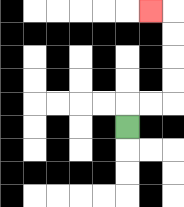{'start': '[5, 5]', 'end': '[6, 0]', 'path_directions': 'U,R,R,U,U,U,U,L', 'path_coordinates': '[[5, 5], [5, 4], [6, 4], [7, 4], [7, 3], [7, 2], [7, 1], [7, 0], [6, 0]]'}